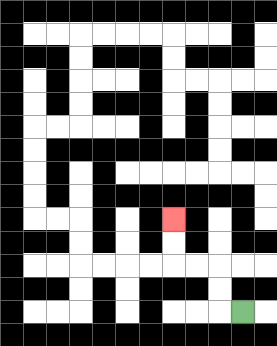{'start': '[10, 13]', 'end': '[7, 9]', 'path_directions': 'L,U,U,L,L,U,U', 'path_coordinates': '[[10, 13], [9, 13], [9, 12], [9, 11], [8, 11], [7, 11], [7, 10], [7, 9]]'}